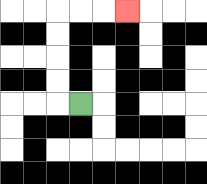{'start': '[3, 4]', 'end': '[5, 0]', 'path_directions': 'L,U,U,U,U,R,R,R', 'path_coordinates': '[[3, 4], [2, 4], [2, 3], [2, 2], [2, 1], [2, 0], [3, 0], [4, 0], [5, 0]]'}